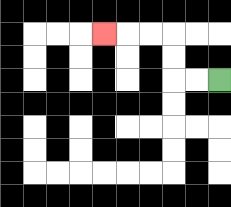{'start': '[9, 3]', 'end': '[4, 1]', 'path_directions': 'L,L,U,U,L,L,L', 'path_coordinates': '[[9, 3], [8, 3], [7, 3], [7, 2], [7, 1], [6, 1], [5, 1], [4, 1]]'}